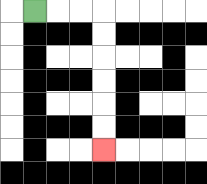{'start': '[1, 0]', 'end': '[4, 6]', 'path_directions': 'R,R,R,D,D,D,D,D,D', 'path_coordinates': '[[1, 0], [2, 0], [3, 0], [4, 0], [4, 1], [4, 2], [4, 3], [4, 4], [4, 5], [4, 6]]'}